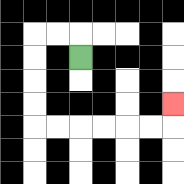{'start': '[3, 2]', 'end': '[7, 4]', 'path_directions': 'U,L,L,D,D,D,D,R,R,R,R,R,R,U', 'path_coordinates': '[[3, 2], [3, 1], [2, 1], [1, 1], [1, 2], [1, 3], [1, 4], [1, 5], [2, 5], [3, 5], [4, 5], [5, 5], [6, 5], [7, 5], [7, 4]]'}